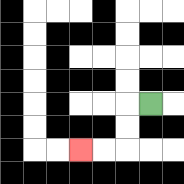{'start': '[6, 4]', 'end': '[3, 6]', 'path_directions': 'L,D,D,L,L', 'path_coordinates': '[[6, 4], [5, 4], [5, 5], [5, 6], [4, 6], [3, 6]]'}